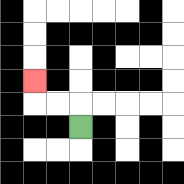{'start': '[3, 5]', 'end': '[1, 3]', 'path_directions': 'U,L,L,U', 'path_coordinates': '[[3, 5], [3, 4], [2, 4], [1, 4], [1, 3]]'}